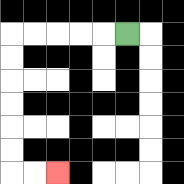{'start': '[5, 1]', 'end': '[2, 7]', 'path_directions': 'L,L,L,L,L,D,D,D,D,D,D,R,R', 'path_coordinates': '[[5, 1], [4, 1], [3, 1], [2, 1], [1, 1], [0, 1], [0, 2], [0, 3], [0, 4], [0, 5], [0, 6], [0, 7], [1, 7], [2, 7]]'}